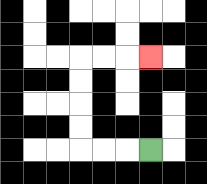{'start': '[6, 6]', 'end': '[6, 2]', 'path_directions': 'L,L,L,U,U,U,U,R,R,R', 'path_coordinates': '[[6, 6], [5, 6], [4, 6], [3, 6], [3, 5], [3, 4], [3, 3], [3, 2], [4, 2], [5, 2], [6, 2]]'}